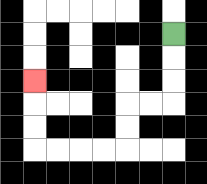{'start': '[7, 1]', 'end': '[1, 3]', 'path_directions': 'D,D,D,L,L,D,D,L,L,L,L,U,U,U', 'path_coordinates': '[[7, 1], [7, 2], [7, 3], [7, 4], [6, 4], [5, 4], [5, 5], [5, 6], [4, 6], [3, 6], [2, 6], [1, 6], [1, 5], [1, 4], [1, 3]]'}